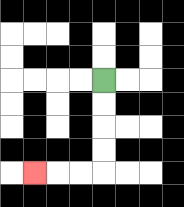{'start': '[4, 3]', 'end': '[1, 7]', 'path_directions': 'D,D,D,D,L,L,L', 'path_coordinates': '[[4, 3], [4, 4], [4, 5], [4, 6], [4, 7], [3, 7], [2, 7], [1, 7]]'}